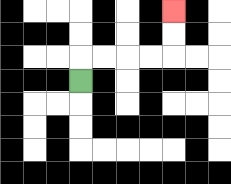{'start': '[3, 3]', 'end': '[7, 0]', 'path_directions': 'U,R,R,R,R,U,U', 'path_coordinates': '[[3, 3], [3, 2], [4, 2], [5, 2], [6, 2], [7, 2], [7, 1], [7, 0]]'}